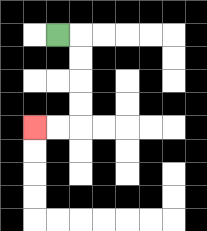{'start': '[2, 1]', 'end': '[1, 5]', 'path_directions': 'R,D,D,D,D,L,L', 'path_coordinates': '[[2, 1], [3, 1], [3, 2], [3, 3], [3, 4], [3, 5], [2, 5], [1, 5]]'}